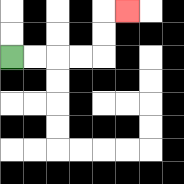{'start': '[0, 2]', 'end': '[5, 0]', 'path_directions': 'R,R,R,R,U,U,R', 'path_coordinates': '[[0, 2], [1, 2], [2, 2], [3, 2], [4, 2], [4, 1], [4, 0], [5, 0]]'}